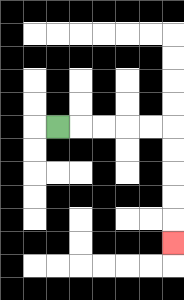{'start': '[2, 5]', 'end': '[7, 10]', 'path_directions': 'R,R,R,R,R,D,D,D,D,D', 'path_coordinates': '[[2, 5], [3, 5], [4, 5], [5, 5], [6, 5], [7, 5], [7, 6], [7, 7], [7, 8], [7, 9], [7, 10]]'}